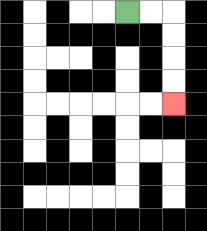{'start': '[5, 0]', 'end': '[7, 4]', 'path_directions': 'R,R,D,D,D,D', 'path_coordinates': '[[5, 0], [6, 0], [7, 0], [7, 1], [7, 2], [7, 3], [7, 4]]'}